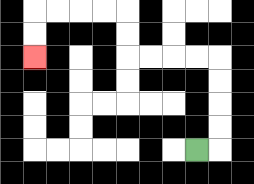{'start': '[8, 6]', 'end': '[1, 2]', 'path_directions': 'R,U,U,U,U,L,L,L,L,U,U,L,L,L,L,D,D', 'path_coordinates': '[[8, 6], [9, 6], [9, 5], [9, 4], [9, 3], [9, 2], [8, 2], [7, 2], [6, 2], [5, 2], [5, 1], [5, 0], [4, 0], [3, 0], [2, 0], [1, 0], [1, 1], [1, 2]]'}